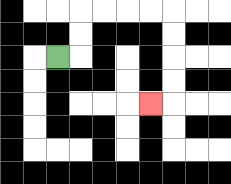{'start': '[2, 2]', 'end': '[6, 4]', 'path_directions': 'R,U,U,R,R,R,R,D,D,D,D,L', 'path_coordinates': '[[2, 2], [3, 2], [3, 1], [3, 0], [4, 0], [5, 0], [6, 0], [7, 0], [7, 1], [7, 2], [7, 3], [7, 4], [6, 4]]'}